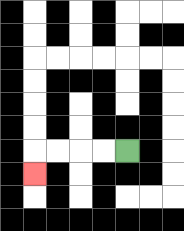{'start': '[5, 6]', 'end': '[1, 7]', 'path_directions': 'L,L,L,L,D', 'path_coordinates': '[[5, 6], [4, 6], [3, 6], [2, 6], [1, 6], [1, 7]]'}